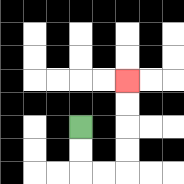{'start': '[3, 5]', 'end': '[5, 3]', 'path_directions': 'D,D,R,R,U,U,U,U', 'path_coordinates': '[[3, 5], [3, 6], [3, 7], [4, 7], [5, 7], [5, 6], [5, 5], [5, 4], [5, 3]]'}